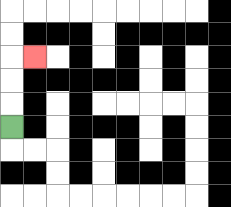{'start': '[0, 5]', 'end': '[1, 2]', 'path_directions': 'U,U,U,R', 'path_coordinates': '[[0, 5], [0, 4], [0, 3], [0, 2], [1, 2]]'}